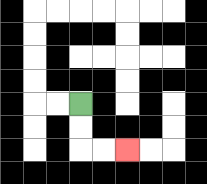{'start': '[3, 4]', 'end': '[5, 6]', 'path_directions': 'D,D,R,R', 'path_coordinates': '[[3, 4], [3, 5], [3, 6], [4, 6], [5, 6]]'}